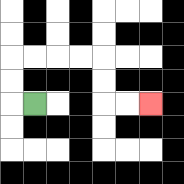{'start': '[1, 4]', 'end': '[6, 4]', 'path_directions': 'L,U,U,R,R,R,R,D,D,R,R', 'path_coordinates': '[[1, 4], [0, 4], [0, 3], [0, 2], [1, 2], [2, 2], [3, 2], [4, 2], [4, 3], [4, 4], [5, 4], [6, 4]]'}